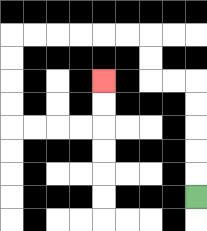{'start': '[8, 8]', 'end': '[4, 3]', 'path_directions': 'U,U,U,U,U,L,L,U,U,L,L,L,L,L,L,D,D,D,D,R,R,R,R,U,U', 'path_coordinates': '[[8, 8], [8, 7], [8, 6], [8, 5], [8, 4], [8, 3], [7, 3], [6, 3], [6, 2], [6, 1], [5, 1], [4, 1], [3, 1], [2, 1], [1, 1], [0, 1], [0, 2], [0, 3], [0, 4], [0, 5], [1, 5], [2, 5], [3, 5], [4, 5], [4, 4], [4, 3]]'}